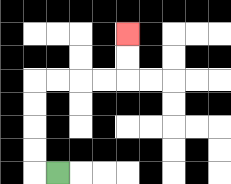{'start': '[2, 7]', 'end': '[5, 1]', 'path_directions': 'L,U,U,U,U,R,R,R,R,U,U', 'path_coordinates': '[[2, 7], [1, 7], [1, 6], [1, 5], [1, 4], [1, 3], [2, 3], [3, 3], [4, 3], [5, 3], [5, 2], [5, 1]]'}